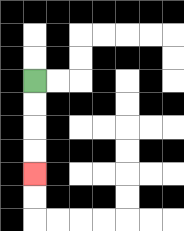{'start': '[1, 3]', 'end': '[1, 7]', 'path_directions': 'D,D,D,D', 'path_coordinates': '[[1, 3], [1, 4], [1, 5], [1, 6], [1, 7]]'}